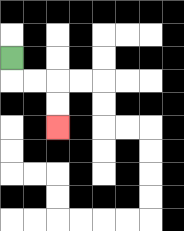{'start': '[0, 2]', 'end': '[2, 5]', 'path_directions': 'D,R,R,D,D', 'path_coordinates': '[[0, 2], [0, 3], [1, 3], [2, 3], [2, 4], [2, 5]]'}